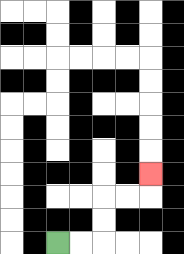{'start': '[2, 10]', 'end': '[6, 7]', 'path_directions': 'R,R,U,U,R,R,U', 'path_coordinates': '[[2, 10], [3, 10], [4, 10], [4, 9], [4, 8], [5, 8], [6, 8], [6, 7]]'}